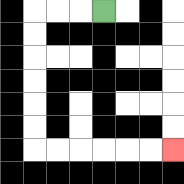{'start': '[4, 0]', 'end': '[7, 6]', 'path_directions': 'L,L,L,D,D,D,D,D,D,R,R,R,R,R,R', 'path_coordinates': '[[4, 0], [3, 0], [2, 0], [1, 0], [1, 1], [1, 2], [1, 3], [1, 4], [1, 5], [1, 6], [2, 6], [3, 6], [4, 6], [5, 6], [6, 6], [7, 6]]'}